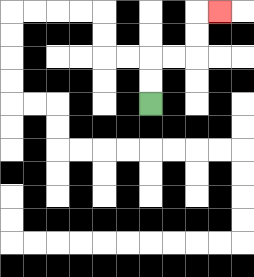{'start': '[6, 4]', 'end': '[9, 0]', 'path_directions': 'U,U,R,R,U,U,R', 'path_coordinates': '[[6, 4], [6, 3], [6, 2], [7, 2], [8, 2], [8, 1], [8, 0], [9, 0]]'}